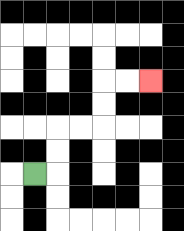{'start': '[1, 7]', 'end': '[6, 3]', 'path_directions': 'R,U,U,R,R,U,U,R,R', 'path_coordinates': '[[1, 7], [2, 7], [2, 6], [2, 5], [3, 5], [4, 5], [4, 4], [4, 3], [5, 3], [6, 3]]'}